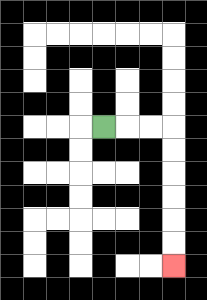{'start': '[4, 5]', 'end': '[7, 11]', 'path_directions': 'R,R,R,D,D,D,D,D,D', 'path_coordinates': '[[4, 5], [5, 5], [6, 5], [7, 5], [7, 6], [7, 7], [7, 8], [7, 9], [7, 10], [7, 11]]'}